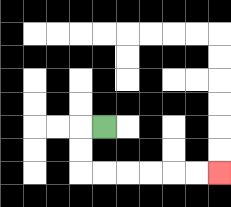{'start': '[4, 5]', 'end': '[9, 7]', 'path_directions': 'L,D,D,R,R,R,R,R,R', 'path_coordinates': '[[4, 5], [3, 5], [3, 6], [3, 7], [4, 7], [5, 7], [6, 7], [7, 7], [8, 7], [9, 7]]'}